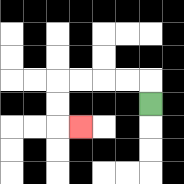{'start': '[6, 4]', 'end': '[3, 5]', 'path_directions': 'U,L,L,L,L,D,D,R', 'path_coordinates': '[[6, 4], [6, 3], [5, 3], [4, 3], [3, 3], [2, 3], [2, 4], [2, 5], [3, 5]]'}